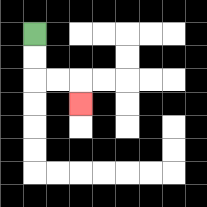{'start': '[1, 1]', 'end': '[3, 4]', 'path_directions': 'D,D,R,R,D', 'path_coordinates': '[[1, 1], [1, 2], [1, 3], [2, 3], [3, 3], [3, 4]]'}